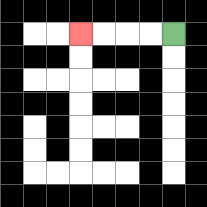{'start': '[7, 1]', 'end': '[3, 1]', 'path_directions': 'L,L,L,L', 'path_coordinates': '[[7, 1], [6, 1], [5, 1], [4, 1], [3, 1]]'}